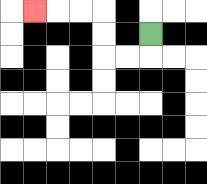{'start': '[6, 1]', 'end': '[1, 0]', 'path_directions': 'D,L,L,U,U,L,L,L', 'path_coordinates': '[[6, 1], [6, 2], [5, 2], [4, 2], [4, 1], [4, 0], [3, 0], [2, 0], [1, 0]]'}